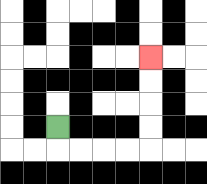{'start': '[2, 5]', 'end': '[6, 2]', 'path_directions': 'D,R,R,R,R,U,U,U,U', 'path_coordinates': '[[2, 5], [2, 6], [3, 6], [4, 6], [5, 6], [6, 6], [6, 5], [6, 4], [6, 3], [6, 2]]'}